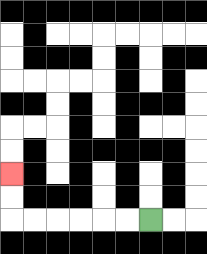{'start': '[6, 9]', 'end': '[0, 7]', 'path_directions': 'L,L,L,L,L,L,U,U', 'path_coordinates': '[[6, 9], [5, 9], [4, 9], [3, 9], [2, 9], [1, 9], [0, 9], [0, 8], [0, 7]]'}